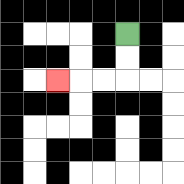{'start': '[5, 1]', 'end': '[2, 3]', 'path_directions': 'D,D,L,L,L', 'path_coordinates': '[[5, 1], [5, 2], [5, 3], [4, 3], [3, 3], [2, 3]]'}